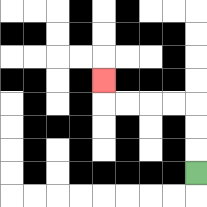{'start': '[8, 7]', 'end': '[4, 3]', 'path_directions': 'U,U,U,L,L,L,L,U', 'path_coordinates': '[[8, 7], [8, 6], [8, 5], [8, 4], [7, 4], [6, 4], [5, 4], [4, 4], [4, 3]]'}